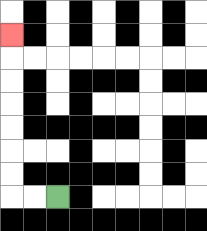{'start': '[2, 8]', 'end': '[0, 1]', 'path_directions': 'L,L,U,U,U,U,U,U,U', 'path_coordinates': '[[2, 8], [1, 8], [0, 8], [0, 7], [0, 6], [0, 5], [0, 4], [0, 3], [0, 2], [0, 1]]'}